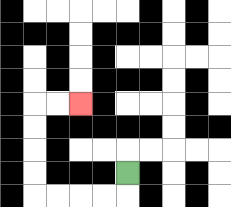{'start': '[5, 7]', 'end': '[3, 4]', 'path_directions': 'D,L,L,L,L,U,U,U,U,R,R', 'path_coordinates': '[[5, 7], [5, 8], [4, 8], [3, 8], [2, 8], [1, 8], [1, 7], [1, 6], [1, 5], [1, 4], [2, 4], [3, 4]]'}